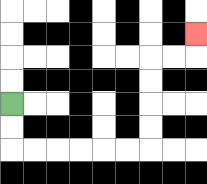{'start': '[0, 4]', 'end': '[8, 1]', 'path_directions': 'D,D,R,R,R,R,R,R,U,U,U,U,R,R,U', 'path_coordinates': '[[0, 4], [0, 5], [0, 6], [1, 6], [2, 6], [3, 6], [4, 6], [5, 6], [6, 6], [6, 5], [6, 4], [6, 3], [6, 2], [7, 2], [8, 2], [8, 1]]'}